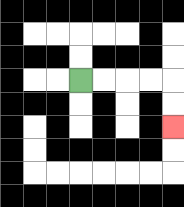{'start': '[3, 3]', 'end': '[7, 5]', 'path_directions': 'R,R,R,R,D,D', 'path_coordinates': '[[3, 3], [4, 3], [5, 3], [6, 3], [7, 3], [7, 4], [7, 5]]'}